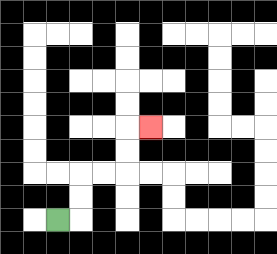{'start': '[2, 9]', 'end': '[6, 5]', 'path_directions': 'R,U,U,R,R,U,U,R', 'path_coordinates': '[[2, 9], [3, 9], [3, 8], [3, 7], [4, 7], [5, 7], [5, 6], [5, 5], [6, 5]]'}